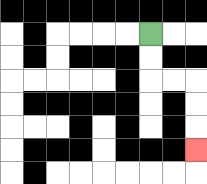{'start': '[6, 1]', 'end': '[8, 6]', 'path_directions': 'D,D,R,R,D,D,D', 'path_coordinates': '[[6, 1], [6, 2], [6, 3], [7, 3], [8, 3], [8, 4], [8, 5], [8, 6]]'}